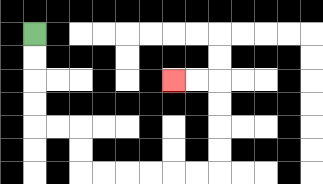{'start': '[1, 1]', 'end': '[7, 3]', 'path_directions': 'D,D,D,D,R,R,D,D,R,R,R,R,R,R,U,U,U,U,L,L', 'path_coordinates': '[[1, 1], [1, 2], [1, 3], [1, 4], [1, 5], [2, 5], [3, 5], [3, 6], [3, 7], [4, 7], [5, 7], [6, 7], [7, 7], [8, 7], [9, 7], [9, 6], [9, 5], [9, 4], [9, 3], [8, 3], [7, 3]]'}